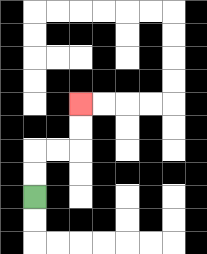{'start': '[1, 8]', 'end': '[3, 4]', 'path_directions': 'U,U,R,R,U,U', 'path_coordinates': '[[1, 8], [1, 7], [1, 6], [2, 6], [3, 6], [3, 5], [3, 4]]'}